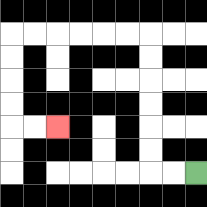{'start': '[8, 7]', 'end': '[2, 5]', 'path_directions': 'L,L,U,U,U,U,U,U,L,L,L,L,L,L,D,D,D,D,R,R', 'path_coordinates': '[[8, 7], [7, 7], [6, 7], [6, 6], [6, 5], [6, 4], [6, 3], [6, 2], [6, 1], [5, 1], [4, 1], [3, 1], [2, 1], [1, 1], [0, 1], [0, 2], [0, 3], [0, 4], [0, 5], [1, 5], [2, 5]]'}